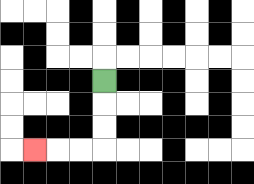{'start': '[4, 3]', 'end': '[1, 6]', 'path_directions': 'D,D,D,L,L,L', 'path_coordinates': '[[4, 3], [4, 4], [4, 5], [4, 6], [3, 6], [2, 6], [1, 6]]'}